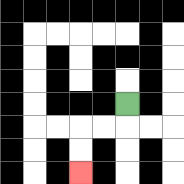{'start': '[5, 4]', 'end': '[3, 7]', 'path_directions': 'D,L,L,D,D', 'path_coordinates': '[[5, 4], [5, 5], [4, 5], [3, 5], [3, 6], [3, 7]]'}